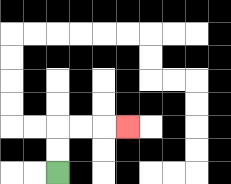{'start': '[2, 7]', 'end': '[5, 5]', 'path_directions': 'U,U,R,R,R', 'path_coordinates': '[[2, 7], [2, 6], [2, 5], [3, 5], [4, 5], [5, 5]]'}